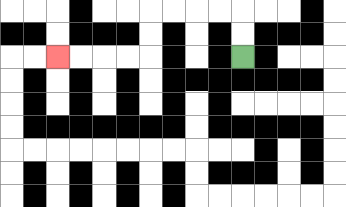{'start': '[10, 2]', 'end': '[2, 2]', 'path_directions': 'U,U,L,L,L,L,D,D,L,L,L,L', 'path_coordinates': '[[10, 2], [10, 1], [10, 0], [9, 0], [8, 0], [7, 0], [6, 0], [6, 1], [6, 2], [5, 2], [4, 2], [3, 2], [2, 2]]'}